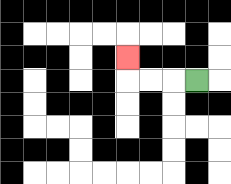{'start': '[8, 3]', 'end': '[5, 2]', 'path_directions': 'L,L,L,U', 'path_coordinates': '[[8, 3], [7, 3], [6, 3], [5, 3], [5, 2]]'}